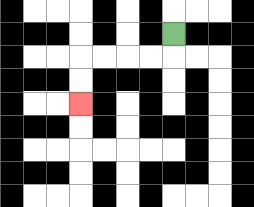{'start': '[7, 1]', 'end': '[3, 4]', 'path_directions': 'D,L,L,L,L,D,D', 'path_coordinates': '[[7, 1], [7, 2], [6, 2], [5, 2], [4, 2], [3, 2], [3, 3], [3, 4]]'}